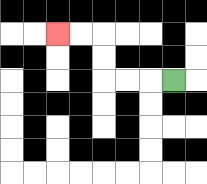{'start': '[7, 3]', 'end': '[2, 1]', 'path_directions': 'L,L,L,U,U,L,L', 'path_coordinates': '[[7, 3], [6, 3], [5, 3], [4, 3], [4, 2], [4, 1], [3, 1], [2, 1]]'}